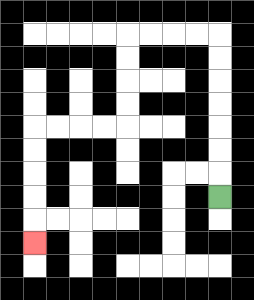{'start': '[9, 8]', 'end': '[1, 10]', 'path_directions': 'U,U,U,U,U,U,U,L,L,L,L,D,D,D,D,L,L,L,L,D,D,D,D,D', 'path_coordinates': '[[9, 8], [9, 7], [9, 6], [9, 5], [9, 4], [9, 3], [9, 2], [9, 1], [8, 1], [7, 1], [6, 1], [5, 1], [5, 2], [5, 3], [5, 4], [5, 5], [4, 5], [3, 5], [2, 5], [1, 5], [1, 6], [1, 7], [1, 8], [1, 9], [1, 10]]'}